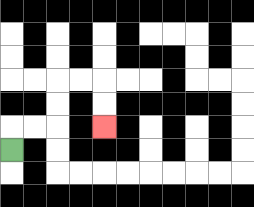{'start': '[0, 6]', 'end': '[4, 5]', 'path_directions': 'U,R,R,U,U,R,R,D,D', 'path_coordinates': '[[0, 6], [0, 5], [1, 5], [2, 5], [2, 4], [2, 3], [3, 3], [4, 3], [4, 4], [4, 5]]'}